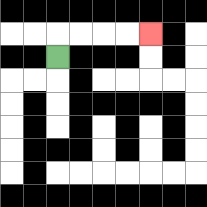{'start': '[2, 2]', 'end': '[6, 1]', 'path_directions': 'U,R,R,R,R', 'path_coordinates': '[[2, 2], [2, 1], [3, 1], [4, 1], [5, 1], [6, 1]]'}